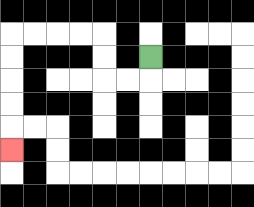{'start': '[6, 2]', 'end': '[0, 6]', 'path_directions': 'D,L,L,U,U,L,L,L,L,D,D,D,D,D', 'path_coordinates': '[[6, 2], [6, 3], [5, 3], [4, 3], [4, 2], [4, 1], [3, 1], [2, 1], [1, 1], [0, 1], [0, 2], [0, 3], [0, 4], [0, 5], [0, 6]]'}